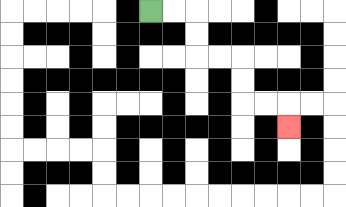{'start': '[6, 0]', 'end': '[12, 5]', 'path_directions': 'R,R,D,D,R,R,D,D,R,R,D', 'path_coordinates': '[[6, 0], [7, 0], [8, 0], [8, 1], [8, 2], [9, 2], [10, 2], [10, 3], [10, 4], [11, 4], [12, 4], [12, 5]]'}